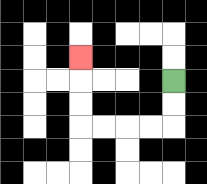{'start': '[7, 3]', 'end': '[3, 2]', 'path_directions': 'D,D,L,L,L,L,U,U,U', 'path_coordinates': '[[7, 3], [7, 4], [7, 5], [6, 5], [5, 5], [4, 5], [3, 5], [3, 4], [3, 3], [3, 2]]'}